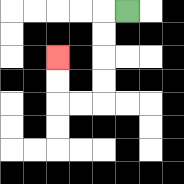{'start': '[5, 0]', 'end': '[2, 2]', 'path_directions': 'L,D,D,D,D,L,L,U,U', 'path_coordinates': '[[5, 0], [4, 0], [4, 1], [4, 2], [4, 3], [4, 4], [3, 4], [2, 4], [2, 3], [2, 2]]'}